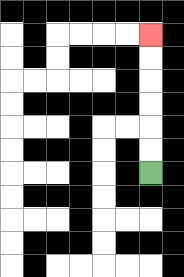{'start': '[6, 7]', 'end': '[6, 1]', 'path_directions': 'U,U,U,U,U,U', 'path_coordinates': '[[6, 7], [6, 6], [6, 5], [6, 4], [6, 3], [6, 2], [6, 1]]'}